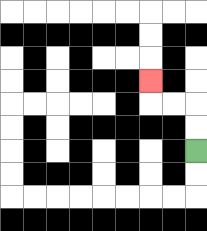{'start': '[8, 6]', 'end': '[6, 3]', 'path_directions': 'U,U,L,L,U', 'path_coordinates': '[[8, 6], [8, 5], [8, 4], [7, 4], [6, 4], [6, 3]]'}